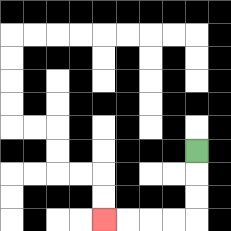{'start': '[8, 6]', 'end': '[4, 9]', 'path_directions': 'D,D,D,L,L,L,L', 'path_coordinates': '[[8, 6], [8, 7], [8, 8], [8, 9], [7, 9], [6, 9], [5, 9], [4, 9]]'}